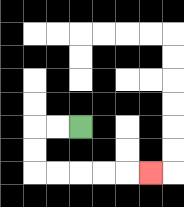{'start': '[3, 5]', 'end': '[6, 7]', 'path_directions': 'L,L,D,D,R,R,R,R,R', 'path_coordinates': '[[3, 5], [2, 5], [1, 5], [1, 6], [1, 7], [2, 7], [3, 7], [4, 7], [5, 7], [6, 7]]'}